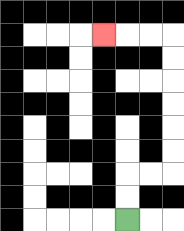{'start': '[5, 9]', 'end': '[4, 1]', 'path_directions': 'U,U,R,R,U,U,U,U,U,U,L,L,L', 'path_coordinates': '[[5, 9], [5, 8], [5, 7], [6, 7], [7, 7], [7, 6], [7, 5], [7, 4], [7, 3], [7, 2], [7, 1], [6, 1], [5, 1], [4, 1]]'}